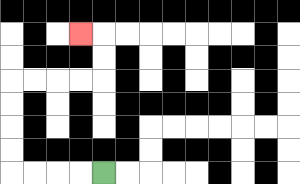{'start': '[4, 7]', 'end': '[3, 1]', 'path_directions': 'L,L,L,L,U,U,U,U,R,R,R,R,U,U,L', 'path_coordinates': '[[4, 7], [3, 7], [2, 7], [1, 7], [0, 7], [0, 6], [0, 5], [0, 4], [0, 3], [1, 3], [2, 3], [3, 3], [4, 3], [4, 2], [4, 1], [3, 1]]'}